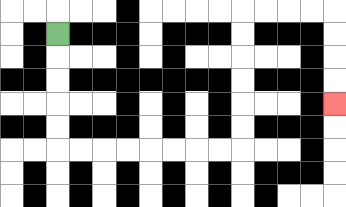{'start': '[2, 1]', 'end': '[14, 4]', 'path_directions': 'D,D,D,D,D,R,R,R,R,R,R,R,R,U,U,U,U,U,U,R,R,R,R,D,D,D,D', 'path_coordinates': '[[2, 1], [2, 2], [2, 3], [2, 4], [2, 5], [2, 6], [3, 6], [4, 6], [5, 6], [6, 6], [7, 6], [8, 6], [9, 6], [10, 6], [10, 5], [10, 4], [10, 3], [10, 2], [10, 1], [10, 0], [11, 0], [12, 0], [13, 0], [14, 0], [14, 1], [14, 2], [14, 3], [14, 4]]'}